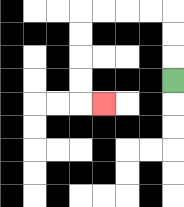{'start': '[7, 3]', 'end': '[4, 4]', 'path_directions': 'U,U,U,L,L,L,L,D,D,D,D,R', 'path_coordinates': '[[7, 3], [7, 2], [7, 1], [7, 0], [6, 0], [5, 0], [4, 0], [3, 0], [3, 1], [3, 2], [3, 3], [3, 4], [4, 4]]'}